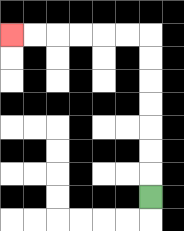{'start': '[6, 8]', 'end': '[0, 1]', 'path_directions': 'U,U,U,U,U,U,U,L,L,L,L,L,L', 'path_coordinates': '[[6, 8], [6, 7], [6, 6], [6, 5], [6, 4], [6, 3], [6, 2], [6, 1], [5, 1], [4, 1], [3, 1], [2, 1], [1, 1], [0, 1]]'}